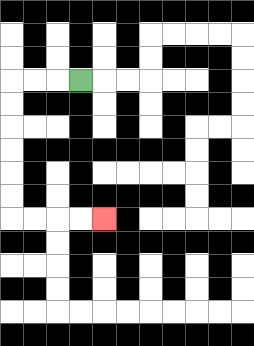{'start': '[3, 3]', 'end': '[4, 9]', 'path_directions': 'L,L,L,D,D,D,D,D,D,R,R,R,R', 'path_coordinates': '[[3, 3], [2, 3], [1, 3], [0, 3], [0, 4], [0, 5], [0, 6], [0, 7], [0, 8], [0, 9], [1, 9], [2, 9], [3, 9], [4, 9]]'}